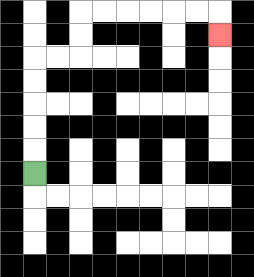{'start': '[1, 7]', 'end': '[9, 1]', 'path_directions': 'U,U,U,U,U,R,R,U,U,R,R,R,R,R,R,D', 'path_coordinates': '[[1, 7], [1, 6], [1, 5], [1, 4], [1, 3], [1, 2], [2, 2], [3, 2], [3, 1], [3, 0], [4, 0], [5, 0], [6, 0], [7, 0], [8, 0], [9, 0], [9, 1]]'}